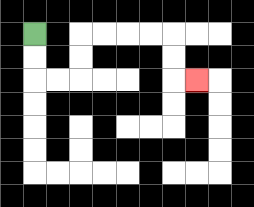{'start': '[1, 1]', 'end': '[8, 3]', 'path_directions': 'D,D,R,R,U,U,R,R,R,R,D,D,R', 'path_coordinates': '[[1, 1], [1, 2], [1, 3], [2, 3], [3, 3], [3, 2], [3, 1], [4, 1], [5, 1], [6, 1], [7, 1], [7, 2], [7, 3], [8, 3]]'}